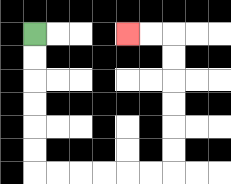{'start': '[1, 1]', 'end': '[5, 1]', 'path_directions': 'D,D,D,D,D,D,R,R,R,R,R,R,U,U,U,U,U,U,L,L', 'path_coordinates': '[[1, 1], [1, 2], [1, 3], [1, 4], [1, 5], [1, 6], [1, 7], [2, 7], [3, 7], [4, 7], [5, 7], [6, 7], [7, 7], [7, 6], [7, 5], [7, 4], [7, 3], [7, 2], [7, 1], [6, 1], [5, 1]]'}